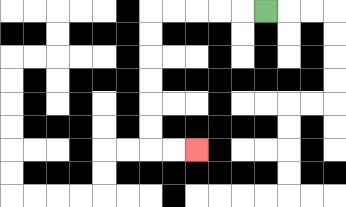{'start': '[11, 0]', 'end': '[8, 6]', 'path_directions': 'L,L,L,L,L,D,D,D,D,D,D,R,R', 'path_coordinates': '[[11, 0], [10, 0], [9, 0], [8, 0], [7, 0], [6, 0], [6, 1], [6, 2], [6, 3], [6, 4], [6, 5], [6, 6], [7, 6], [8, 6]]'}